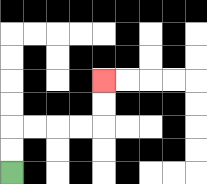{'start': '[0, 7]', 'end': '[4, 3]', 'path_directions': 'U,U,R,R,R,R,U,U', 'path_coordinates': '[[0, 7], [0, 6], [0, 5], [1, 5], [2, 5], [3, 5], [4, 5], [4, 4], [4, 3]]'}